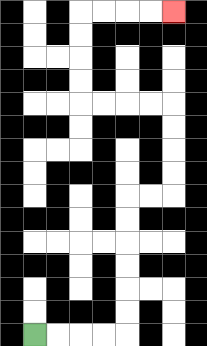{'start': '[1, 14]', 'end': '[7, 0]', 'path_directions': 'R,R,R,R,U,U,U,U,U,U,R,R,U,U,U,U,L,L,L,L,U,U,U,U,R,R,R,R', 'path_coordinates': '[[1, 14], [2, 14], [3, 14], [4, 14], [5, 14], [5, 13], [5, 12], [5, 11], [5, 10], [5, 9], [5, 8], [6, 8], [7, 8], [7, 7], [7, 6], [7, 5], [7, 4], [6, 4], [5, 4], [4, 4], [3, 4], [3, 3], [3, 2], [3, 1], [3, 0], [4, 0], [5, 0], [6, 0], [7, 0]]'}